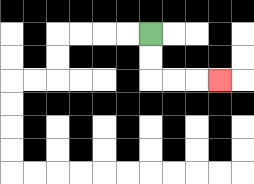{'start': '[6, 1]', 'end': '[9, 3]', 'path_directions': 'D,D,R,R,R', 'path_coordinates': '[[6, 1], [6, 2], [6, 3], [7, 3], [8, 3], [9, 3]]'}